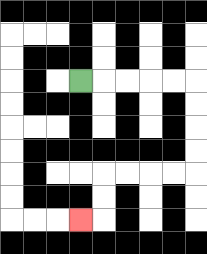{'start': '[3, 3]', 'end': '[3, 9]', 'path_directions': 'R,R,R,R,R,D,D,D,D,L,L,L,L,D,D,L', 'path_coordinates': '[[3, 3], [4, 3], [5, 3], [6, 3], [7, 3], [8, 3], [8, 4], [8, 5], [8, 6], [8, 7], [7, 7], [6, 7], [5, 7], [4, 7], [4, 8], [4, 9], [3, 9]]'}